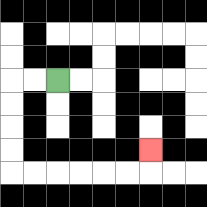{'start': '[2, 3]', 'end': '[6, 6]', 'path_directions': 'L,L,D,D,D,D,R,R,R,R,R,R,U', 'path_coordinates': '[[2, 3], [1, 3], [0, 3], [0, 4], [0, 5], [0, 6], [0, 7], [1, 7], [2, 7], [3, 7], [4, 7], [5, 7], [6, 7], [6, 6]]'}